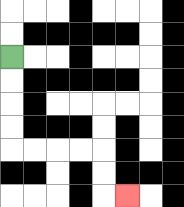{'start': '[0, 2]', 'end': '[5, 8]', 'path_directions': 'D,D,D,D,R,R,R,R,D,D,R', 'path_coordinates': '[[0, 2], [0, 3], [0, 4], [0, 5], [0, 6], [1, 6], [2, 6], [3, 6], [4, 6], [4, 7], [4, 8], [5, 8]]'}